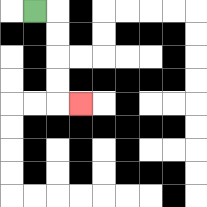{'start': '[1, 0]', 'end': '[3, 4]', 'path_directions': 'R,D,D,D,D,R', 'path_coordinates': '[[1, 0], [2, 0], [2, 1], [2, 2], [2, 3], [2, 4], [3, 4]]'}